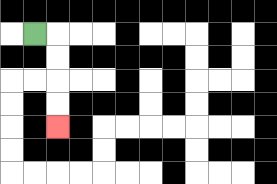{'start': '[1, 1]', 'end': '[2, 5]', 'path_directions': 'R,D,D,D,D', 'path_coordinates': '[[1, 1], [2, 1], [2, 2], [2, 3], [2, 4], [2, 5]]'}